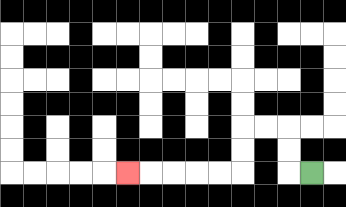{'start': '[13, 7]', 'end': '[5, 7]', 'path_directions': 'L,U,U,L,L,D,D,L,L,L,L,L', 'path_coordinates': '[[13, 7], [12, 7], [12, 6], [12, 5], [11, 5], [10, 5], [10, 6], [10, 7], [9, 7], [8, 7], [7, 7], [6, 7], [5, 7]]'}